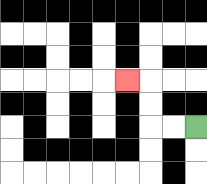{'start': '[8, 5]', 'end': '[5, 3]', 'path_directions': 'L,L,U,U,L', 'path_coordinates': '[[8, 5], [7, 5], [6, 5], [6, 4], [6, 3], [5, 3]]'}